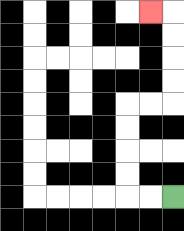{'start': '[7, 8]', 'end': '[6, 0]', 'path_directions': 'L,L,U,U,U,U,R,R,U,U,U,U,L', 'path_coordinates': '[[7, 8], [6, 8], [5, 8], [5, 7], [5, 6], [5, 5], [5, 4], [6, 4], [7, 4], [7, 3], [7, 2], [7, 1], [7, 0], [6, 0]]'}